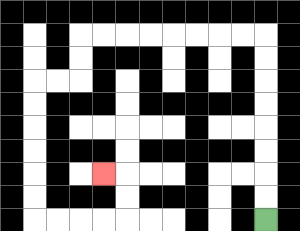{'start': '[11, 9]', 'end': '[4, 7]', 'path_directions': 'U,U,U,U,U,U,U,U,L,L,L,L,L,L,L,L,D,D,L,L,D,D,D,D,D,D,R,R,R,R,U,U,L', 'path_coordinates': '[[11, 9], [11, 8], [11, 7], [11, 6], [11, 5], [11, 4], [11, 3], [11, 2], [11, 1], [10, 1], [9, 1], [8, 1], [7, 1], [6, 1], [5, 1], [4, 1], [3, 1], [3, 2], [3, 3], [2, 3], [1, 3], [1, 4], [1, 5], [1, 6], [1, 7], [1, 8], [1, 9], [2, 9], [3, 9], [4, 9], [5, 9], [5, 8], [5, 7], [4, 7]]'}